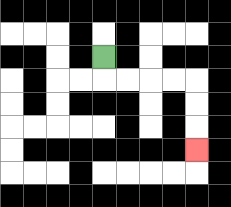{'start': '[4, 2]', 'end': '[8, 6]', 'path_directions': 'D,R,R,R,R,D,D,D', 'path_coordinates': '[[4, 2], [4, 3], [5, 3], [6, 3], [7, 3], [8, 3], [8, 4], [8, 5], [8, 6]]'}